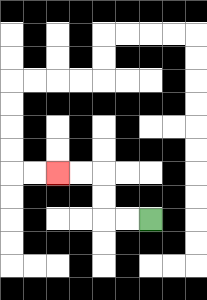{'start': '[6, 9]', 'end': '[2, 7]', 'path_directions': 'L,L,U,U,L,L', 'path_coordinates': '[[6, 9], [5, 9], [4, 9], [4, 8], [4, 7], [3, 7], [2, 7]]'}